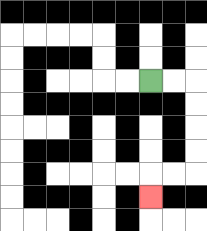{'start': '[6, 3]', 'end': '[6, 8]', 'path_directions': 'R,R,D,D,D,D,L,L,D', 'path_coordinates': '[[6, 3], [7, 3], [8, 3], [8, 4], [8, 5], [8, 6], [8, 7], [7, 7], [6, 7], [6, 8]]'}